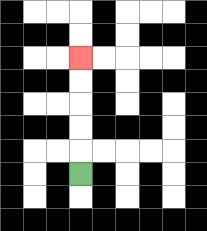{'start': '[3, 7]', 'end': '[3, 2]', 'path_directions': 'U,U,U,U,U', 'path_coordinates': '[[3, 7], [3, 6], [3, 5], [3, 4], [3, 3], [3, 2]]'}